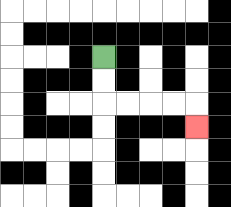{'start': '[4, 2]', 'end': '[8, 5]', 'path_directions': 'D,D,R,R,R,R,D', 'path_coordinates': '[[4, 2], [4, 3], [4, 4], [5, 4], [6, 4], [7, 4], [8, 4], [8, 5]]'}